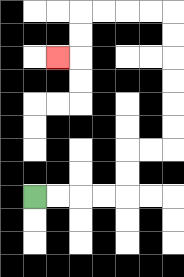{'start': '[1, 8]', 'end': '[2, 2]', 'path_directions': 'R,R,R,R,U,U,R,R,U,U,U,U,U,U,L,L,L,L,D,D,L', 'path_coordinates': '[[1, 8], [2, 8], [3, 8], [4, 8], [5, 8], [5, 7], [5, 6], [6, 6], [7, 6], [7, 5], [7, 4], [7, 3], [7, 2], [7, 1], [7, 0], [6, 0], [5, 0], [4, 0], [3, 0], [3, 1], [3, 2], [2, 2]]'}